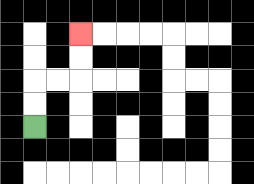{'start': '[1, 5]', 'end': '[3, 1]', 'path_directions': 'U,U,R,R,U,U', 'path_coordinates': '[[1, 5], [1, 4], [1, 3], [2, 3], [3, 3], [3, 2], [3, 1]]'}